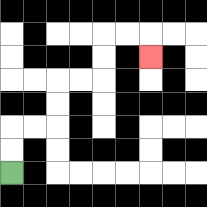{'start': '[0, 7]', 'end': '[6, 2]', 'path_directions': 'U,U,R,R,U,U,R,R,U,U,R,R,D', 'path_coordinates': '[[0, 7], [0, 6], [0, 5], [1, 5], [2, 5], [2, 4], [2, 3], [3, 3], [4, 3], [4, 2], [4, 1], [5, 1], [6, 1], [6, 2]]'}